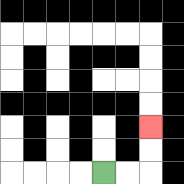{'start': '[4, 7]', 'end': '[6, 5]', 'path_directions': 'R,R,U,U', 'path_coordinates': '[[4, 7], [5, 7], [6, 7], [6, 6], [6, 5]]'}